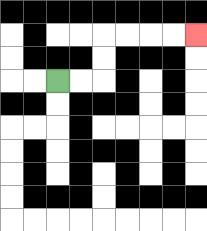{'start': '[2, 3]', 'end': '[8, 1]', 'path_directions': 'R,R,U,U,R,R,R,R', 'path_coordinates': '[[2, 3], [3, 3], [4, 3], [4, 2], [4, 1], [5, 1], [6, 1], [7, 1], [8, 1]]'}